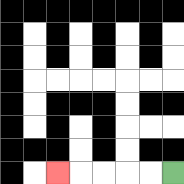{'start': '[7, 7]', 'end': '[2, 7]', 'path_directions': 'L,L,L,L,L', 'path_coordinates': '[[7, 7], [6, 7], [5, 7], [4, 7], [3, 7], [2, 7]]'}